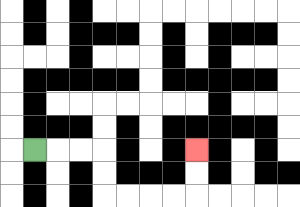{'start': '[1, 6]', 'end': '[8, 6]', 'path_directions': 'R,R,R,D,D,R,R,R,R,U,U', 'path_coordinates': '[[1, 6], [2, 6], [3, 6], [4, 6], [4, 7], [4, 8], [5, 8], [6, 8], [7, 8], [8, 8], [8, 7], [8, 6]]'}